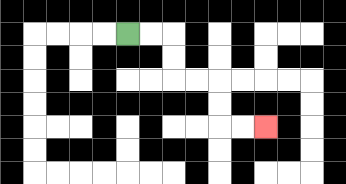{'start': '[5, 1]', 'end': '[11, 5]', 'path_directions': 'R,R,D,D,R,R,D,D,R,R', 'path_coordinates': '[[5, 1], [6, 1], [7, 1], [7, 2], [7, 3], [8, 3], [9, 3], [9, 4], [9, 5], [10, 5], [11, 5]]'}